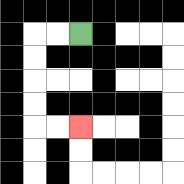{'start': '[3, 1]', 'end': '[3, 5]', 'path_directions': 'L,L,D,D,D,D,R,R', 'path_coordinates': '[[3, 1], [2, 1], [1, 1], [1, 2], [1, 3], [1, 4], [1, 5], [2, 5], [3, 5]]'}